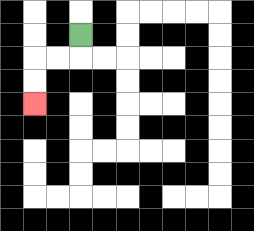{'start': '[3, 1]', 'end': '[1, 4]', 'path_directions': 'D,L,L,D,D', 'path_coordinates': '[[3, 1], [3, 2], [2, 2], [1, 2], [1, 3], [1, 4]]'}